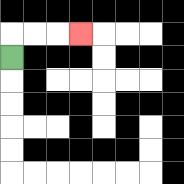{'start': '[0, 2]', 'end': '[3, 1]', 'path_directions': 'U,R,R,R', 'path_coordinates': '[[0, 2], [0, 1], [1, 1], [2, 1], [3, 1]]'}